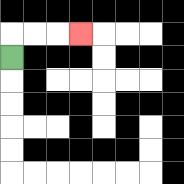{'start': '[0, 2]', 'end': '[3, 1]', 'path_directions': 'U,R,R,R', 'path_coordinates': '[[0, 2], [0, 1], [1, 1], [2, 1], [3, 1]]'}